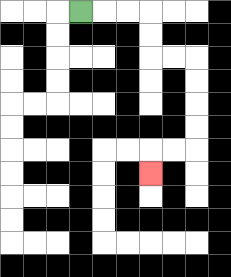{'start': '[3, 0]', 'end': '[6, 7]', 'path_directions': 'R,R,R,D,D,R,R,D,D,D,D,L,L,D', 'path_coordinates': '[[3, 0], [4, 0], [5, 0], [6, 0], [6, 1], [6, 2], [7, 2], [8, 2], [8, 3], [8, 4], [8, 5], [8, 6], [7, 6], [6, 6], [6, 7]]'}